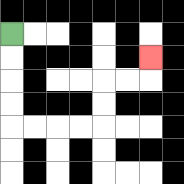{'start': '[0, 1]', 'end': '[6, 2]', 'path_directions': 'D,D,D,D,R,R,R,R,U,U,R,R,U', 'path_coordinates': '[[0, 1], [0, 2], [0, 3], [0, 4], [0, 5], [1, 5], [2, 5], [3, 5], [4, 5], [4, 4], [4, 3], [5, 3], [6, 3], [6, 2]]'}